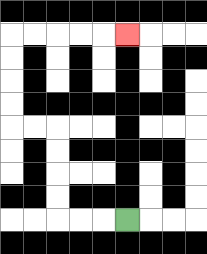{'start': '[5, 9]', 'end': '[5, 1]', 'path_directions': 'L,L,L,U,U,U,U,L,L,U,U,U,U,R,R,R,R,R', 'path_coordinates': '[[5, 9], [4, 9], [3, 9], [2, 9], [2, 8], [2, 7], [2, 6], [2, 5], [1, 5], [0, 5], [0, 4], [0, 3], [0, 2], [0, 1], [1, 1], [2, 1], [3, 1], [4, 1], [5, 1]]'}